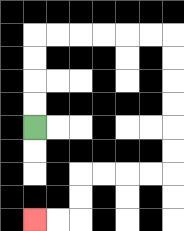{'start': '[1, 5]', 'end': '[1, 9]', 'path_directions': 'U,U,U,U,R,R,R,R,R,R,D,D,D,D,D,D,L,L,L,L,D,D,L,L', 'path_coordinates': '[[1, 5], [1, 4], [1, 3], [1, 2], [1, 1], [2, 1], [3, 1], [4, 1], [5, 1], [6, 1], [7, 1], [7, 2], [7, 3], [7, 4], [7, 5], [7, 6], [7, 7], [6, 7], [5, 7], [4, 7], [3, 7], [3, 8], [3, 9], [2, 9], [1, 9]]'}